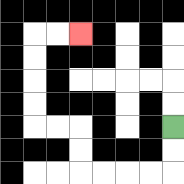{'start': '[7, 5]', 'end': '[3, 1]', 'path_directions': 'D,D,L,L,L,L,U,U,L,L,U,U,U,U,R,R', 'path_coordinates': '[[7, 5], [7, 6], [7, 7], [6, 7], [5, 7], [4, 7], [3, 7], [3, 6], [3, 5], [2, 5], [1, 5], [1, 4], [1, 3], [1, 2], [1, 1], [2, 1], [3, 1]]'}